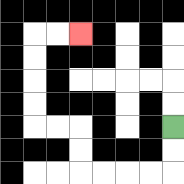{'start': '[7, 5]', 'end': '[3, 1]', 'path_directions': 'D,D,L,L,L,L,U,U,L,L,U,U,U,U,R,R', 'path_coordinates': '[[7, 5], [7, 6], [7, 7], [6, 7], [5, 7], [4, 7], [3, 7], [3, 6], [3, 5], [2, 5], [1, 5], [1, 4], [1, 3], [1, 2], [1, 1], [2, 1], [3, 1]]'}